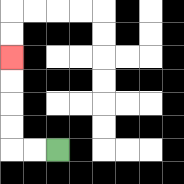{'start': '[2, 6]', 'end': '[0, 2]', 'path_directions': 'L,L,U,U,U,U', 'path_coordinates': '[[2, 6], [1, 6], [0, 6], [0, 5], [0, 4], [0, 3], [0, 2]]'}